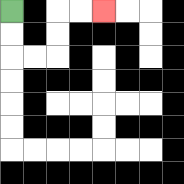{'start': '[0, 0]', 'end': '[4, 0]', 'path_directions': 'D,D,R,R,U,U,R,R', 'path_coordinates': '[[0, 0], [0, 1], [0, 2], [1, 2], [2, 2], [2, 1], [2, 0], [3, 0], [4, 0]]'}